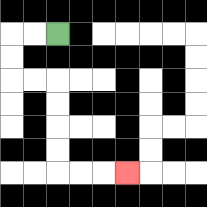{'start': '[2, 1]', 'end': '[5, 7]', 'path_directions': 'L,L,D,D,R,R,D,D,D,D,R,R,R', 'path_coordinates': '[[2, 1], [1, 1], [0, 1], [0, 2], [0, 3], [1, 3], [2, 3], [2, 4], [2, 5], [2, 6], [2, 7], [3, 7], [4, 7], [5, 7]]'}